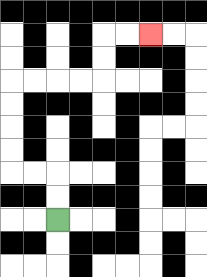{'start': '[2, 9]', 'end': '[6, 1]', 'path_directions': 'U,U,L,L,U,U,U,U,R,R,R,R,U,U,R,R', 'path_coordinates': '[[2, 9], [2, 8], [2, 7], [1, 7], [0, 7], [0, 6], [0, 5], [0, 4], [0, 3], [1, 3], [2, 3], [3, 3], [4, 3], [4, 2], [4, 1], [5, 1], [6, 1]]'}